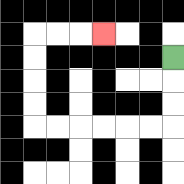{'start': '[7, 2]', 'end': '[4, 1]', 'path_directions': 'D,D,D,L,L,L,L,L,L,U,U,U,U,R,R,R', 'path_coordinates': '[[7, 2], [7, 3], [7, 4], [7, 5], [6, 5], [5, 5], [4, 5], [3, 5], [2, 5], [1, 5], [1, 4], [1, 3], [1, 2], [1, 1], [2, 1], [3, 1], [4, 1]]'}